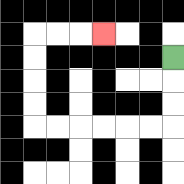{'start': '[7, 2]', 'end': '[4, 1]', 'path_directions': 'D,D,D,L,L,L,L,L,L,U,U,U,U,R,R,R', 'path_coordinates': '[[7, 2], [7, 3], [7, 4], [7, 5], [6, 5], [5, 5], [4, 5], [3, 5], [2, 5], [1, 5], [1, 4], [1, 3], [1, 2], [1, 1], [2, 1], [3, 1], [4, 1]]'}